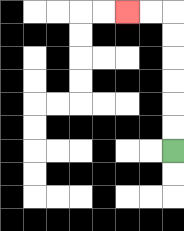{'start': '[7, 6]', 'end': '[5, 0]', 'path_directions': 'U,U,U,U,U,U,L,L', 'path_coordinates': '[[7, 6], [7, 5], [7, 4], [7, 3], [7, 2], [7, 1], [7, 0], [6, 0], [5, 0]]'}